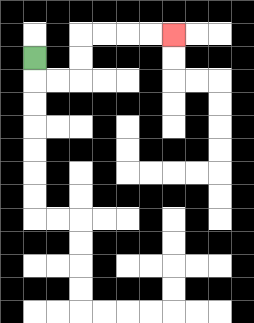{'start': '[1, 2]', 'end': '[7, 1]', 'path_directions': 'D,R,R,U,U,R,R,R,R', 'path_coordinates': '[[1, 2], [1, 3], [2, 3], [3, 3], [3, 2], [3, 1], [4, 1], [5, 1], [6, 1], [7, 1]]'}